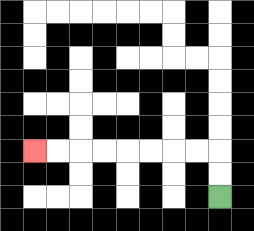{'start': '[9, 8]', 'end': '[1, 6]', 'path_directions': 'U,U,L,L,L,L,L,L,L,L', 'path_coordinates': '[[9, 8], [9, 7], [9, 6], [8, 6], [7, 6], [6, 6], [5, 6], [4, 6], [3, 6], [2, 6], [1, 6]]'}